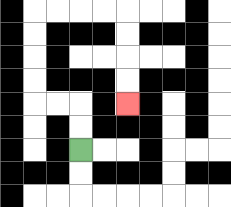{'start': '[3, 6]', 'end': '[5, 4]', 'path_directions': 'U,U,L,L,U,U,U,U,R,R,R,R,D,D,D,D', 'path_coordinates': '[[3, 6], [3, 5], [3, 4], [2, 4], [1, 4], [1, 3], [1, 2], [1, 1], [1, 0], [2, 0], [3, 0], [4, 0], [5, 0], [5, 1], [5, 2], [5, 3], [5, 4]]'}